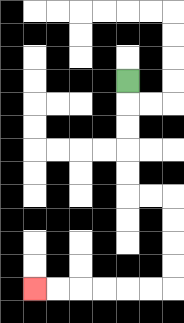{'start': '[5, 3]', 'end': '[1, 12]', 'path_directions': 'D,D,D,D,D,R,R,D,D,D,D,L,L,L,L,L,L', 'path_coordinates': '[[5, 3], [5, 4], [5, 5], [5, 6], [5, 7], [5, 8], [6, 8], [7, 8], [7, 9], [7, 10], [7, 11], [7, 12], [6, 12], [5, 12], [4, 12], [3, 12], [2, 12], [1, 12]]'}